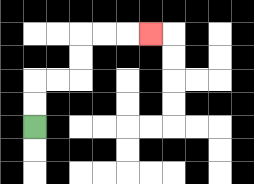{'start': '[1, 5]', 'end': '[6, 1]', 'path_directions': 'U,U,R,R,U,U,R,R,R', 'path_coordinates': '[[1, 5], [1, 4], [1, 3], [2, 3], [3, 3], [3, 2], [3, 1], [4, 1], [5, 1], [6, 1]]'}